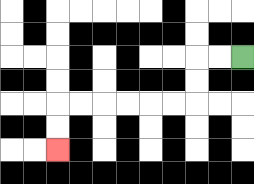{'start': '[10, 2]', 'end': '[2, 6]', 'path_directions': 'L,L,D,D,L,L,L,L,L,L,D,D', 'path_coordinates': '[[10, 2], [9, 2], [8, 2], [8, 3], [8, 4], [7, 4], [6, 4], [5, 4], [4, 4], [3, 4], [2, 4], [2, 5], [2, 6]]'}